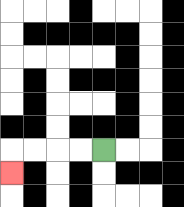{'start': '[4, 6]', 'end': '[0, 7]', 'path_directions': 'L,L,L,L,D', 'path_coordinates': '[[4, 6], [3, 6], [2, 6], [1, 6], [0, 6], [0, 7]]'}